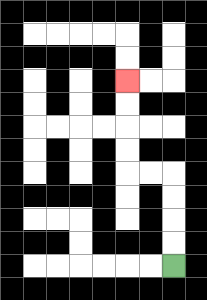{'start': '[7, 11]', 'end': '[5, 3]', 'path_directions': 'U,U,U,U,L,L,U,U,U,U', 'path_coordinates': '[[7, 11], [7, 10], [7, 9], [7, 8], [7, 7], [6, 7], [5, 7], [5, 6], [5, 5], [5, 4], [5, 3]]'}